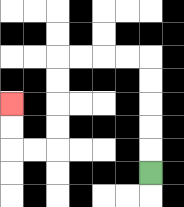{'start': '[6, 7]', 'end': '[0, 4]', 'path_directions': 'U,U,U,U,U,L,L,L,L,D,D,D,D,L,L,U,U', 'path_coordinates': '[[6, 7], [6, 6], [6, 5], [6, 4], [6, 3], [6, 2], [5, 2], [4, 2], [3, 2], [2, 2], [2, 3], [2, 4], [2, 5], [2, 6], [1, 6], [0, 6], [0, 5], [0, 4]]'}